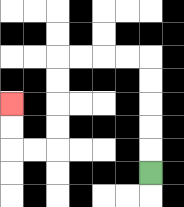{'start': '[6, 7]', 'end': '[0, 4]', 'path_directions': 'U,U,U,U,U,L,L,L,L,D,D,D,D,L,L,U,U', 'path_coordinates': '[[6, 7], [6, 6], [6, 5], [6, 4], [6, 3], [6, 2], [5, 2], [4, 2], [3, 2], [2, 2], [2, 3], [2, 4], [2, 5], [2, 6], [1, 6], [0, 6], [0, 5], [0, 4]]'}